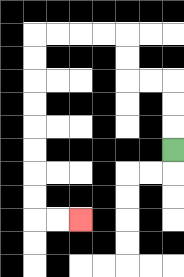{'start': '[7, 6]', 'end': '[3, 9]', 'path_directions': 'U,U,U,L,L,U,U,L,L,L,L,D,D,D,D,D,D,D,D,R,R', 'path_coordinates': '[[7, 6], [7, 5], [7, 4], [7, 3], [6, 3], [5, 3], [5, 2], [5, 1], [4, 1], [3, 1], [2, 1], [1, 1], [1, 2], [1, 3], [1, 4], [1, 5], [1, 6], [1, 7], [1, 8], [1, 9], [2, 9], [3, 9]]'}